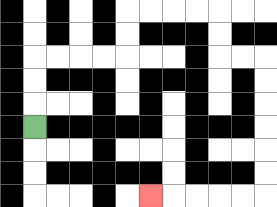{'start': '[1, 5]', 'end': '[6, 8]', 'path_directions': 'U,U,U,R,R,R,R,U,U,R,R,R,R,D,D,R,R,D,D,D,D,D,D,L,L,L,L,L', 'path_coordinates': '[[1, 5], [1, 4], [1, 3], [1, 2], [2, 2], [3, 2], [4, 2], [5, 2], [5, 1], [5, 0], [6, 0], [7, 0], [8, 0], [9, 0], [9, 1], [9, 2], [10, 2], [11, 2], [11, 3], [11, 4], [11, 5], [11, 6], [11, 7], [11, 8], [10, 8], [9, 8], [8, 8], [7, 8], [6, 8]]'}